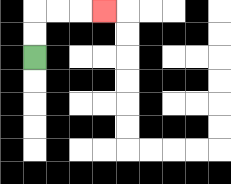{'start': '[1, 2]', 'end': '[4, 0]', 'path_directions': 'U,U,R,R,R', 'path_coordinates': '[[1, 2], [1, 1], [1, 0], [2, 0], [3, 0], [4, 0]]'}